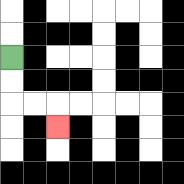{'start': '[0, 2]', 'end': '[2, 5]', 'path_directions': 'D,D,R,R,D', 'path_coordinates': '[[0, 2], [0, 3], [0, 4], [1, 4], [2, 4], [2, 5]]'}